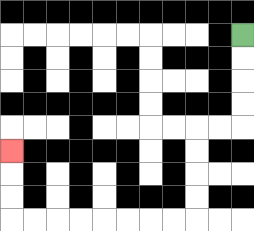{'start': '[10, 1]', 'end': '[0, 6]', 'path_directions': 'D,D,D,D,L,L,D,D,D,D,L,L,L,L,L,L,L,L,U,U,U', 'path_coordinates': '[[10, 1], [10, 2], [10, 3], [10, 4], [10, 5], [9, 5], [8, 5], [8, 6], [8, 7], [8, 8], [8, 9], [7, 9], [6, 9], [5, 9], [4, 9], [3, 9], [2, 9], [1, 9], [0, 9], [0, 8], [0, 7], [0, 6]]'}